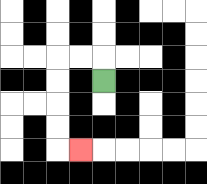{'start': '[4, 3]', 'end': '[3, 6]', 'path_directions': 'U,L,L,D,D,D,D,R', 'path_coordinates': '[[4, 3], [4, 2], [3, 2], [2, 2], [2, 3], [2, 4], [2, 5], [2, 6], [3, 6]]'}